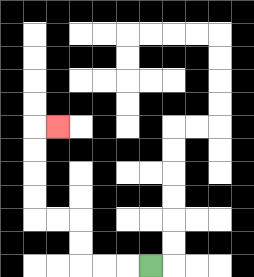{'start': '[6, 11]', 'end': '[2, 5]', 'path_directions': 'L,L,L,U,U,L,L,U,U,U,U,R', 'path_coordinates': '[[6, 11], [5, 11], [4, 11], [3, 11], [3, 10], [3, 9], [2, 9], [1, 9], [1, 8], [1, 7], [1, 6], [1, 5], [2, 5]]'}